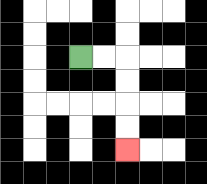{'start': '[3, 2]', 'end': '[5, 6]', 'path_directions': 'R,R,D,D,D,D', 'path_coordinates': '[[3, 2], [4, 2], [5, 2], [5, 3], [5, 4], [5, 5], [5, 6]]'}